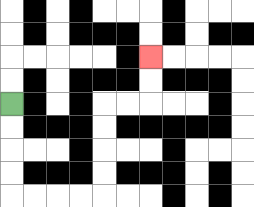{'start': '[0, 4]', 'end': '[6, 2]', 'path_directions': 'D,D,D,D,R,R,R,R,U,U,U,U,R,R,U,U', 'path_coordinates': '[[0, 4], [0, 5], [0, 6], [0, 7], [0, 8], [1, 8], [2, 8], [3, 8], [4, 8], [4, 7], [4, 6], [4, 5], [4, 4], [5, 4], [6, 4], [6, 3], [6, 2]]'}